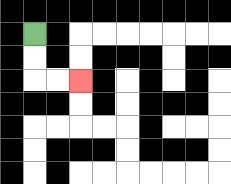{'start': '[1, 1]', 'end': '[3, 3]', 'path_directions': 'D,D,R,R', 'path_coordinates': '[[1, 1], [1, 2], [1, 3], [2, 3], [3, 3]]'}